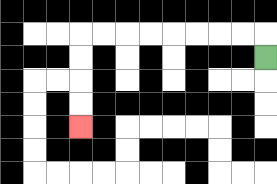{'start': '[11, 2]', 'end': '[3, 5]', 'path_directions': 'U,L,L,L,L,L,L,L,L,D,D,D,D', 'path_coordinates': '[[11, 2], [11, 1], [10, 1], [9, 1], [8, 1], [7, 1], [6, 1], [5, 1], [4, 1], [3, 1], [3, 2], [3, 3], [3, 4], [3, 5]]'}